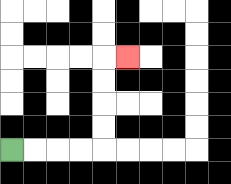{'start': '[0, 6]', 'end': '[5, 2]', 'path_directions': 'R,R,R,R,U,U,U,U,R', 'path_coordinates': '[[0, 6], [1, 6], [2, 6], [3, 6], [4, 6], [4, 5], [4, 4], [4, 3], [4, 2], [5, 2]]'}